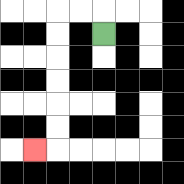{'start': '[4, 1]', 'end': '[1, 6]', 'path_directions': 'U,L,L,D,D,D,D,D,D,L', 'path_coordinates': '[[4, 1], [4, 0], [3, 0], [2, 0], [2, 1], [2, 2], [2, 3], [2, 4], [2, 5], [2, 6], [1, 6]]'}